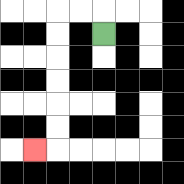{'start': '[4, 1]', 'end': '[1, 6]', 'path_directions': 'U,L,L,D,D,D,D,D,D,L', 'path_coordinates': '[[4, 1], [4, 0], [3, 0], [2, 0], [2, 1], [2, 2], [2, 3], [2, 4], [2, 5], [2, 6], [1, 6]]'}